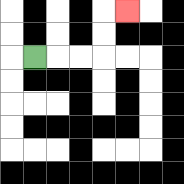{'start': '[1, 2]', 'end': '[5, 0]', 'path_directions': 'R,R,R,U,U,R', 'path_coordinates': '[[1, 2], [2, 2], [3, 2], [4, 2], [4, 1], [4, 0], [5, 0]]'}